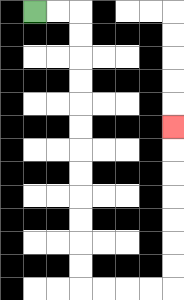{'start': '[1, 0]', 'end': '[7, 5]', 'path_directions': 'R,R,D,D,D,D,D,D,D,D,D,D,D,D,R,R,R,R,U,U,U,U,U,U,U', 'path_coordinates': '[[1, 0], [2, 0], [3, 0], [3, 1], [3, 2], [3, 3], [3, 4], [3, 5], [3, 6], [3, 7], [3, 8], [3, 9], [3, 10], [3, 11], [3, 12], [4, 12], [5, 12], [6, 12], [7, 12], [7, 11], [7, 10], [7, 9], [7, 8], [7, 7], [7, 6], [7, 5]]'}